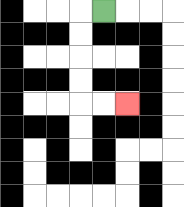{'start': '[4, 0]', 'end': '[5, 4]', 'path_directions': 'L,D,D,D,D,R,R', 'path_coordinates': '[[4, 0], [3, 0], [3, 1], [3, 2], [3, 3], [3, 4], [4, 4], [5, 4]]'}